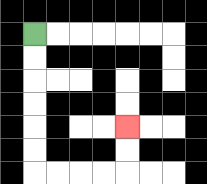{'start': '[1, 1]', 'end': '[5, 5]', 'path_directions': 'D,D,D,D,D,D,R,R,R,R,U,U', 'path_coordinates': '[[1, 1], [1, 2], [1, 3], [1, 4], [1, 5], [1, 6], [1, 7], [2, 7], [3, 7], [4, 7], [5, 7], [5, 6], [5, 5]]'}